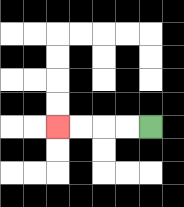{'start': '[6, 5]', 'end': '[2, 5]', 'path_directions': 'L,L,L,L', 'path_coordinates': '[[6, 5], [5, 5], [4, 5], [3, 5], [2, 5]]'}